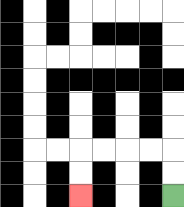{'start': '[7, 8]', 'end': '[3, 8]', 'path_directions': 'U,U,L,L,L,L,D,D', 'path_coordinates': '[[7, 8], [7, 7], [7, 6], [6, 6], [5, 6], [4, 6], [3, 6], [3, 7], [3, 8]]'}